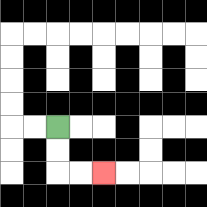{'start': '[2, 5]', 'end': '[4, 7]', 'path_directions': 'D,D,R,R', 'path_coordinates': '[[2, 5], [2, 6], [2, 7], [3, 7], [4, 7]]'}